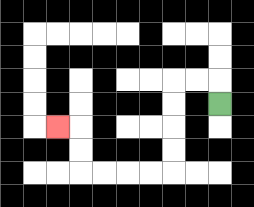{'start': '[9, 4]', 'end': '[2, 5]', 'path_directions': 'U,L,L,D,D,D,D,L,L,L,L,U,U,L', 'path_coordinates': '[[9, 4], [9, 3], [8, 3], [7, 3], [7, 4], [7, 5], [7, 6], [7, 7], [6, 7], [5, 7], [4, 7], [3, 7], [3, 6], [3, 5], [2, 5]]'}